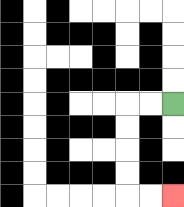{'start': '[7, 4]', 'end': '[7, 8]', 'path_directions': 'L,L,D,D,D,D,R,R', 'path_coordinates': '[[7, 4], [6, 4], [5, 4], [5, 5], [5, 6], [5, 7], [5, 8], [6, 8], [7, 8]]'}